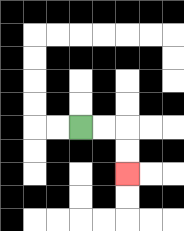{'start': '[3, 5]', 'end': '[5, 7]', 'path_directions': 'R,R,D,D', 'path_coordinates': '[[3, 5], [4, 5], [5, 5], [5, 6], [5, 7]]'}